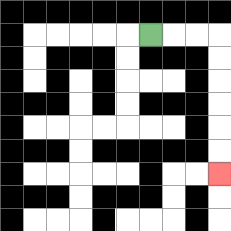{'start': '[6, 1]', 'end': '[9, 7]', 'path_directions': 'R,R,R,D,D,D,D,D,D', 'path_coordinates': '[[6, 1], [7, 1], [8, 1], [9, 1], [9, 2], [9, 3], [9, 4], [9, 5], [9, 6], [9, 7]]'}